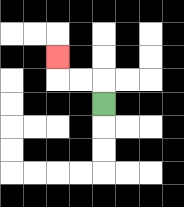{'start': '[4, 4]', 'end': '[2, 2]', 'path_directions': 'U,L,L,U', 'path_coordinates': '[[4, 4], [4, 3], [3, 3], [2, 3], [2, 2]]'}